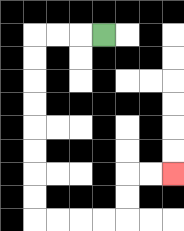{'start': '[4, 1]', 'end': '[7, 7]', 'path_directions': 'L,L,L,D,D,D,D,D,D,D,D,R,R,R,R,U,U,R,R', 'path_coordinates': '[[4, 1], [3, 1], [2, 1], [1, 1], [1, 2], [1, 3], [1, 4], [1, 5], [1, 6], [1, 7], [1, 8], [1, 9], [2, 9], [3, 9], [4, 9], [5, 9], [5, 8], [5, 7], [6, 7], [7, 7]]'}